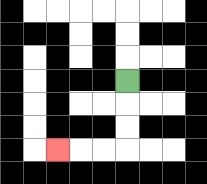{'start': '[5, 3]', 'end': '[2, 6]', 'path_directions': 'D,D,D,L,L,L', 'path_coordinates': '[[5, 3], [5, 4], [5, 5], [5, 6], [4, 6], [3, 6], [2, 6]]'}